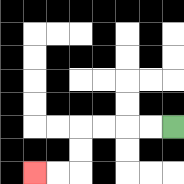{'start': '[7, 5]', 'end': '[1, 7]', 'path_directions': 'L,L,L,L,D,D,L,L', 'path_coordinates': '[[7, 5], [6, 5], [5, 5], [4, 5], [3, 5], [3, 6], [3, 7], [2, 7], [1, 7]]'}